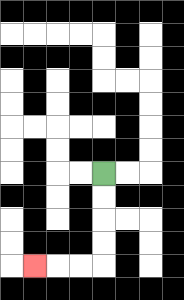{'start': '[4, 7]', 'end': '[1, 11]', 'path_directions': 'D,D,D,D,L,L,L', 'path_coordinates': '[[4, 7], [4, 8], [4, 9], [4, 10], [4, 11], [3, 11], [2, 11], [1, 11]]'}